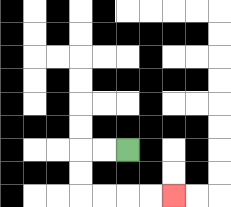{'start': '[5, 6]', 'end': '[7, 8]', 'path_directions': 'L,L,D,D,R,R,R,R', 'path_coordinates': '[[5, 6], [4, 6], [3, 6], [3, 7], [3, 8], [4, 8], [5, 8], [6, 8], [7, 8]]'}